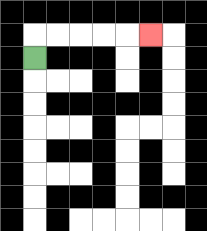{'start': '[1, 2]', 'end': '[6, 1]', 'path_directions': 'U,R,R,R,R,R', 'path_coordinates': '[[1, 2], [1, 1], [2, 1], [3, 1], [4, 1], [5, 1], [6, 1]]'}